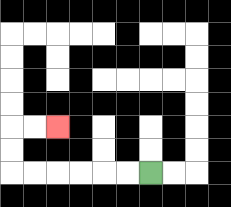{'start': '[6, 7]', 'end': '[2, 5]', 'path_directions': 'L,L,L,L,L,L,U,U,R,R', 'path_coordinates': '[[6, 7], [5, 7], [4, 7], [3, 7], [2, 7], [1, 7], [0, 7], [0, 6], [0, 5], [1, 5], [2, 5]]'}